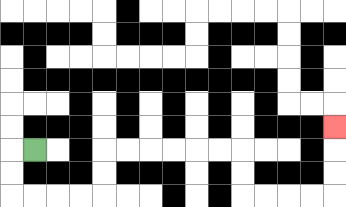{'start': '[1, 6]', 'end': '[14, 5]', 'path_directions': 'L,D,D,R,R,R,R,U,U,R,R,R,R,R,R,D,D,R,R,R,R,U,U,U', 'path_coordinates': '[[1, 6], [0, 6], [0, 7], [0, 8], [1, 8], [2, 8], [3, 8], [4, 8], [4, 7], [4, 6], [5, 6], [6, 6], [7, 6], [8, 6], [9, 6], [10, 6], [10, 7], [10, 8], [11, 8], [12, 8], [13, 8], [14, 8], [14, 7], [14, 6], [14, 5]]'}